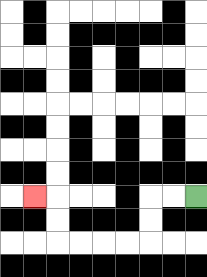{'start': '[8, 8]', 'end': '[1, 8]', 'path_directions': 'L,L,D,D,L,L,L,L,U,U,L', 'path_coordinates': '[[8, 8], [7, 8], [6, 8], [6, 9], [6, 10], [5, 10], [4, 10], [3, 10], [2, 10], [2, 9], [2, 8], [1, 8]]'}